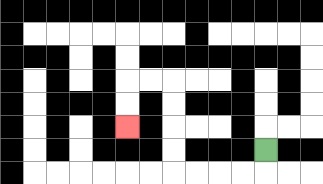{'start': '[11, 6]', 'end': '[5, 5]', 'path_directions': 'D,L,L,L,L,U,U,U,U,L,L,D,D', 'path_coordinates': '[[11, 6], [11, 7], [10, 7], [9, 7], [8, 7], [7, 7], [7, 6], [7, 5], [7, 4], [7, 3], [6, 3], [5, 3], [5, 4], [5, 5]]'}